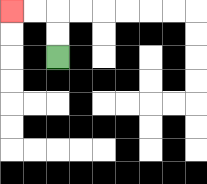{'start': '[2, 2]', 'end': '[0, 0]', 'path_directions': 'U,U,L,L', 'path_coordinates': '[[2, 2], [2, 1], [2, 0], [1, 0], [0, 0]]'}